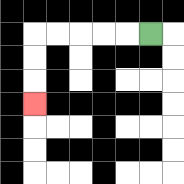{'start': '[6, 1]', 'end': '[1, 4]', 'path_directions': 'L,L,L,L,L,D,D,D', 'path_coordinates': '[[6, 1], [5, 1], [4, 1], [3, 1], [2, 1], [1, 1], [1, 2], [1, 3], [1, 4]]'}